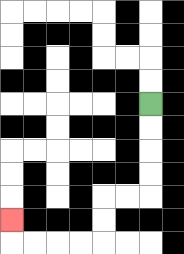{'start': '[6, 4]', 'end': '[0, 9]', 'path_directions': 'D,D,D,D,L,L,D,D,L,L,L,L,U', 'path_coordinates': '[[6, 4], [6, 5], [6, 6], [6, 7], [6, 8], [5, 8], [4, 8], [4, 9], [4, 10], [3, 10], [2, 10], [1, 10], [0, 10], [0, 9]]'}